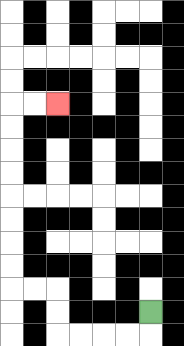{'start': '[6, 13]', 'end': '[2, 4]', 'path_directions': 'D,L,L,L,L,U,U,L,L,U,U,U,U,U,U,U,U,R,R', 'path_coordinates': '[[6, 13], [6, 14], [5, 14], [4, 14], [3, 14], [2, 14], [2, 13], [2, 12], [1, 12], [0, 12], [0, 11], [0, 10], [0, 9], [0, 8], [0, 7], [0, 6], [0, 5], [0, 4], [1, 4], [2, 4]]'}